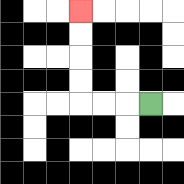{'start': '[6, 4]', 'end': '[3, 0]', 'path_directions': 'L,L,L,U,U,U,U', 'path_coordinates': '[[6, 4], [5, 4], [4, 4], [3, 4], [3, 3], [3, 2], [3, 1], [3, 0]]'}